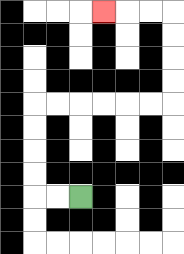{'start': '[3, 8]', 'end': '[4, 0]', 'path_directions': 'L,L,U,U,U,U,R,R,R,R,R,R,U,U,U,U,L,L,L', 'path_coordinates': '[[3, 8], [2, 8], [1, 8], [1, 7], [1, 6], [1, 5], [1, 4], [2, 4], [3, 4], [4, 4], [5, 4], [6, 4], [7, 4], [7, 3], [7, 2], [7, 1], [7, 0], [6, 0], [5, 0], [4, 0]]'}